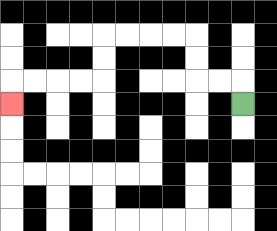{'start': '[10, 4]', 'end': '[0, 4]', 'path_directions': 'U,L,L,U,U,L,L,L,L,D,D,L,L,L,L,D', 'path_coordinates': '[[10, 4], [10, 3], [9, 3], [8, 3], [8, 2], [8, 1], [7, 1], [6, 1], [5, 1], [4, 1], [4, 2], [4, 3], [3, 3], [2, 3], [1, 3], [0, 3], [0, 4]]'}